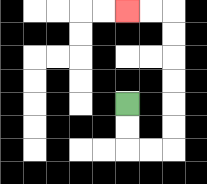{'start': '[5, 4]', 'end': '[5, 0]', 'path_directions': 'D,D,R,R,U,U,U,U,U,U,L,L', 'path_coordinates': '[[5, 4], [5, 5], [5, 6], [6, 6], [7, 6], [7, 5], [7, 4], [7, 3], [7, 2], [7, 1], [7, 0], [6, 0], [5, 0]]'}